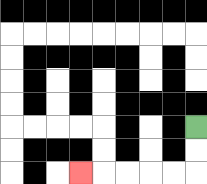{'start': '[8, 5]', 'end': '[3, 7]', 'path_directions': 'D,D,L,L,L,L,L', 'path_coordinates': '[[8, 5], [8, 6], [8, 7], [7, 7], [6, 7], [5, 7], [4, 7], [3, 7]]'}